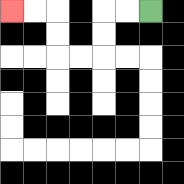{'start': '[6, 0]', 'end': '[0, 0]', 'path_directions': 'L,L,D,D,L,L,U,U,L,L', 'path_coordinates': '[[6, 0], [5, 0], [4, 0], [4, 1], [4, 2], [3, 2], [2, 2], [2, 1], [2, 0], [1, 0], [0, 0]]'}